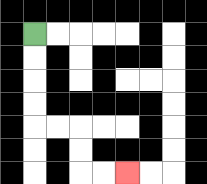{'start': '[1, 1]', 'end': '[5, 7]', 'path_directions': 'D,D,D,D,R,R,D,D,R,R', 'path_coordinates': '[[1, 1], [1, 2], [1, 3], [1, 4], [1, 5], [2, 5], [3, 5], [3, 6], [3, 7], [4, 7], [5, 7]]'}